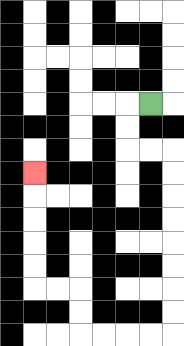{'start': '[6, 4]', 'end': '[1, 7]', 'path_directions': 'L,D,D,R,R,D,D,D,D,D,D,D,D,L,L,L,L,U,U,L,L,U,U,U,U,U', 'path_coordinates': '[[6, 4], [5, 4], [5, 5], [5, 6], [6, 6], [7, 6], [7, 7], [7, 8], [7, 9], [7, 10], [7, 11], [7, 12], [7, 13], [7, 14], [6, 14], [5, 14], [4, 14], [3, 14], [3, 13], [3, 12], [2, 12], [1, 12], [1, 11], [1, 10], [1, 9], [1, 8], [1, 7]]'}